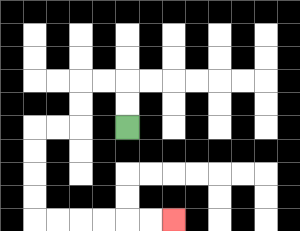{'start': '[5, 5]', 'end': '[7, 9]', 'path_directions': 'U,U,L,L,D,D,L,L,D,D,D,D,R,R,R,R,R,R', 'path_coordinates': '[[5, 5], [5, 4], [5, 3], [4, 3], [3, 3], [3, 4], [3, 5], [2, 5], [1, 5], [1, 6], [1, 7], [1, 8], [1, 9], [2, 9], [3, 9], [4, 9], [5, 9], [6, 9], [7, 9]]'}